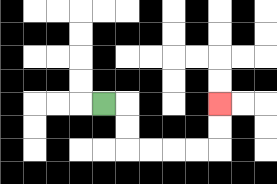{'start': '[4, 4]', 'end': '[9, 4]', 'path_directions': 'R,D,D,R,R,R,R,U,U', 'path_coordinates': '[[4, 4], [5, 4], [5, 5], [5, 6], [6, 6], [7, 6], [8, 6], [9, 6], [9, 5], [9, 4]]'}